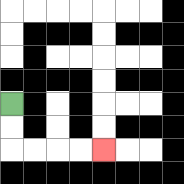{'start': '[0, 4]', 'end': '[4, 6]', 'path_directions': 'D,D,R,R,R,R', 'path_coordinates': '[[0, 4], [0, 5], [0, 6], [1, 6], [2, 6], [3, 6], [4, 6]]'}